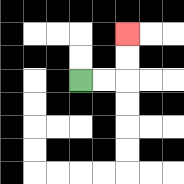{'start': '[3, 3]', 'end': '[5, 1]', 'path_directions': 'R,R,U,U', 'path_coordinates': '[[3, 3], [4, 3], [5, 3], [5, 2], [5, 1]]'}